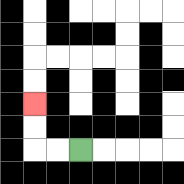{'start': '[3, 6]', 'end': '[1, 4]', 'path_directions': 'L,L,U,U', 'path_coordinates': '[[3, 6], [2, 6], [1, 6], [1, 5], [1, 4]]'}